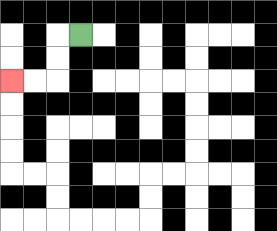{'start': '[3, 1]', 'end': '[0, 3]', 'path_directions': 'L,D,D,L,L', 'path_coordinates': '[[3, 1], [2, 1], [2, 2], [2, 3], [1, 3], [0, 3]]'}